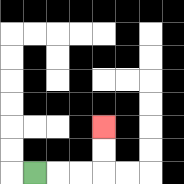{'start': '[1, 7]', 'end': '[4, 5]', 'path_directions': 'R,R,R,U,U', 'path_coordinates': '[[1, 7], [2, 7], [3, 7], [4, 7], [4, 6], [4, 5]]'}